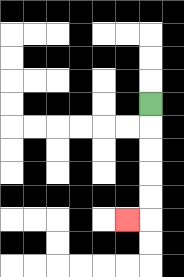{'start': '[6, 4]', 'end': '[5, 9]', 'path_directions': 'D,D,D,D,D,L', 'path_coordinates': '[[6, 4], [6, 5], [6, 6], [6, 7], [6, 8], [6, 9], [5, 9]]'}